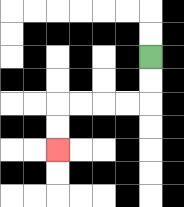{'start': '[6, 2]', 'end': '[2, 6]', 'path_directions': 'D,D,L,L,L,L,D,D', 'path_coordinates': '[[6, 2], [6, 3], [6, 4], [5, 4], [4, 4], [3, 4], [2, 4], [2, 5], [2, 6]]'}